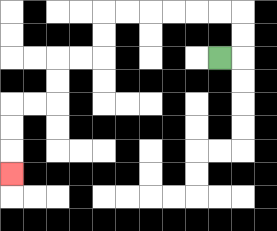{'start': '[9, 2]', 'end': '[0, 7]', 'path_directions': 'R,U,U,L,L,L,L,L,L,D,D,L,L,D,D,L,L,D,D,D', 'path_coordinates': '[[9, 2], [10, 2], [10, 1], [10, 0], [9, 0], [8, 0], [7, 0], [6, 0], [5, 0], [4, 0], [4, 1], [4, 2], [3, 2], [2, 2], [2, 3], [2, 4], [1, 4], [0, 4], [0, 5], [0, 6], [0, 7]]'}